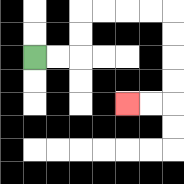{'start': '[1, 2]', 'end': '[5, 4]', 'path_directions': 'R,R,U,U,R,R,R,R,D,D,D,D,L,L', 'path_coordinates': '[[1, 2], [2, 2], [3, 2], [3, 1], [3, 0], [4, 0], [5, 0], [6, 0], [7, 0], [7, 1], [7, 2], [7, 3], [7, 4], [6, 4], [5, 4]]'}